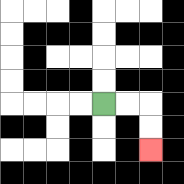{'start': '[4, 4]', 'end': '[6, 6]', 'path_directions': 'R,R,D,D', 'path_coordinates': '[[4, 4], [5, 4], [6, 4], [6, 5], [6, 6]]'}